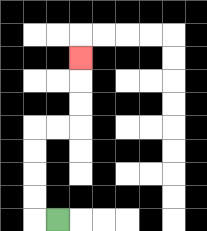{'start': '[2, 9]', 'end': '[3, 2]', 'path_directions': 'L,U,U,U,U,R,R,U,U,U', 'path_coordinates': '[[2, 9], [1, 9], [1, 8], [1, 7], [1, 6], [1, 5], [2, 5], [3, 5], [3, 4], [3, 3], [3, 2]]'}